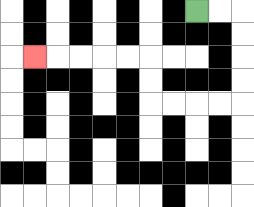{'start': '[8, 0]', 'end': '[1, 2]', 'path_directions': 'R,R,D,D,D,D,L,L,L,L,U,U,L,L,L,L,L', 'path_coordinates': '[[8, 0], [9, 0], [10, 0], [10, 1], [10, 2], [10, 3], [10, 4], [9, 4], [8, 4], [7, 4], [6, 4], [6, 3], [6, 2], [5, 2], [4, 2], [3, 2], [2, 2], [1, 2]]'}